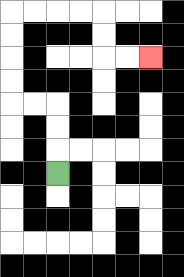{'start': '[2, 7]', 'end': '[6, 2]', 'path_directions': 'U,U,U,L,L,U,U,U,U,R,R,R,R,D,D,R,R', 'path_coordinates': '[[2, 7], [2, 6], [2, 5], [2, 4], [1, 4], [0, 4], [0, 3], [0, 2], [0, 1], [0, 0], [1, 0], [2, 0], [3, 0], [4, 0], [4, 1], [4, 2], [5, 2], [6, 2]]'}